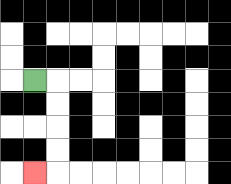{'start': '[1, 3]', 'end': '[1, 7]', 'path_directions': 'R,D,D,D,D,L', 'path_coordinates': '[[1, 3], [2, 3], [2, 4], [2, 5], [2, 6], [2, 7], [1, 7]]'}